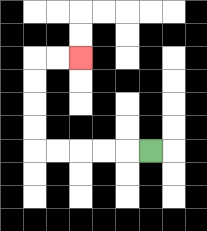{'start': '[6, 6]', 'end': '[3, 2]', 'path_directions': 'L,L,L,L,L,U,U,U,U,R,R', 'path_coordinates': '[[6, 6], [5, 6], [4, 6], [3, 6], [2, 6], [1, 6], [1, 5], [1, 4], [1, 3], [1, 2], [2, 2], [3, 2]]'}